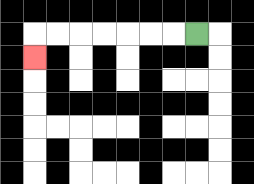{'start': '[8, 1]', 'end': '[1, 2]', 'path_directions': 'L,L,L,L,L,L,L,D', 'path_coordinates': '[[8, 1], [7, 1], [6, 1], [5, 1], [4, 1], [3, 1], [2, 1], [1, 1], [1, 2]]'}